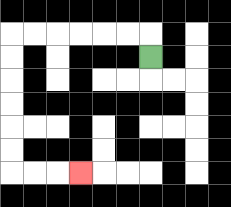{'start': '[6, 2]', 'end': '[3, 7]', 'path_directions': 'U,L,L,L,L,L,L,D,D,D,D,D,D,R,R,R', 'path_coordinates': '[[6, 2], [6, 1], [5, 1], [4, 1], [3, 1], [2, 1], [1, 1], [0, 1], [0, 2], [0, 3], [0, 4], [0, 5], [0, 6], [0, 7], [1, 7], [2, 7], [3, 7]]'}